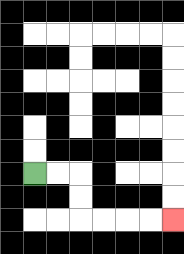{'start': '[1, 7]', 'end': '[7, 9]', 'path_directions': 'R,R,D,D,R,R,R,R', 'path_coordinates': '[[1, 7], [2, 7], [3, 7], [3, 8], [3, 9], [4, 9], [5, 9], [6, 9], [7, 9]]'}